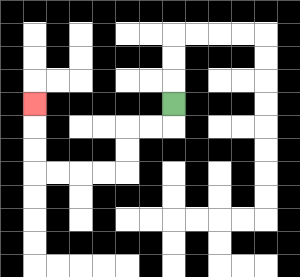{'start': '[7, 4]', 'end': '[1, 4]', 'path_directions': 'D,L,L,D,D,L,L,L,L,U,U,U', 'path_coordinates': '[[7, 4], [7, 5], [6, 5], [5, 5], [5, 6], [5, 7], [4, 7], [3, 7], [2, 7], [1, 7], [1, 6], [1, 5], [1, 4]]'}